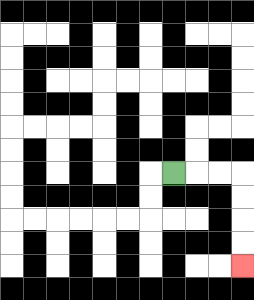{'start': '[7, 7]', 'end': '[10, 11]', 'path_directions': 'R,R,R,D,D,D,D', 'path_coordinates': '[[7, 7], [8, 7], [9, 7], [10, 7], [10, 8], [10, 9], [10, 10], [10, 11]]'}